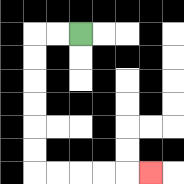{'start': '[3, 1]', 'end': '[6, 7]', 'path_directions': 'L,L,D,D,D,D,D,D,R,R,R,R,R', 'path_coordinates': '[[3, 1], [2, 1], [1, 1], [1, 2], [1, 3], [1, 4], [1, 5], [1, 6], [1, 7], [2, 7], [3, 7], [4, 7], [5, 7], [6, 7]]'}